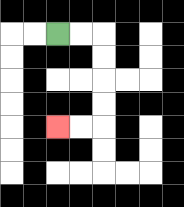{'start': '[2, 1]', 'end': '[2, 5]', 'path_directions': 'R,R,D,D,D,D,L,L', 'path_coordinates': '[[2, 1], [3, 1], [4, 1], [4, 2], [4, 3], [4, 4], [4, 5], [3, 5], [2, 5]]'}